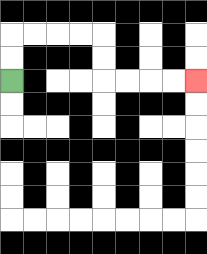{'start': '[0, 3]', 'end': '[8, 3]', 'path_directions': 'U,U,R,R,R,R,D,D,R,R,R,R', 'path_coordinates': '[[0, 3], [0, 2], [0, 1], [1, 1], [2, 1], [3, 1], [4, 1], [4, 2], [4, 3], [5, 3], [6, 3], [7, 3], [8, 3]]'}